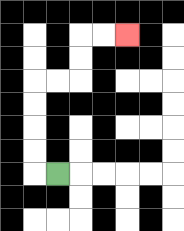{'start': '[2, 7]', 'end': '[5, 1]', 'path_directions': 'L,U,U,U,U,R,R,U,U,R,R', 'path_coordinates': '[[2, 7], [1, 7], [1, 6], [1, 5], [1, 4], [1, 3], [2, 3], [3, 3], [3, 2], [3, 1], [4, 1], [5, 1]]'}